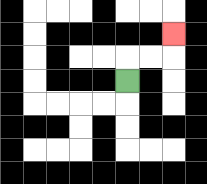{'start': '[5, 3]', 'end': '[7, 1]', 'path_directions': 'U,R,R,U', 'path_coordinates': '[[5, 3], [5, 2], [6, 2], [7, 2], [7, 1]]'}